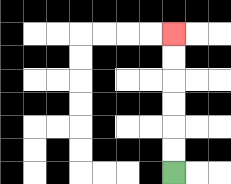{'start': '[7, 7]', 'end': '[7, 1]', 'path_directions': 'U,U,U,U,U,U', 'path_coordinates': '[[7, 7], [7, 6], [7, 5], [7, 4], [7, 3], [7, 2], [7, 1]]'}